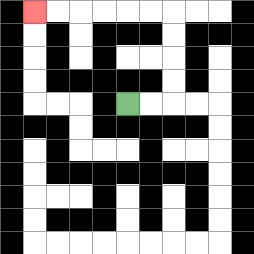{'start': '[5, 4]', 'end': '[1, 0]', 'path_directions': 'R,R,U,U,U,U,L,L,L,L,L,L', 'path_coordinates': '[[5, 4], [6, 4], [7, 4], [7, 3], [7, 2], [7, 1], [7, 0], [6, 0], [5, 0], [4, 0], [3, 0], [2, 0], [1, 0]]'}